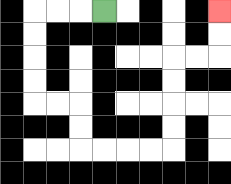{'start': '[4, 0]', 'end': '[9, 0]', 'path_directions': 'L,L,L,D,D,D,D,R,R,D,D,R,R,R,R,U,U,U,U,R,R,U,U', 'path_coordinates': '[[4, 0], [3, 0], [2, 0], [1, 0], [1, 1], [1, 2], [1, 3], [1, 4], [2, 4], [3, 4], [3, 5], [3, 6], [4, 6], [5, 6], [6, 6], [7, 6], [7, 5], [7, 4], [7, 3], [7, 2], [8, 2], [9, 2], [9, 1], [9, 0]]'}